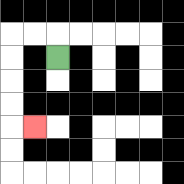{'start': '[2, 2]', 'end': '[1, 5]', 'path_directions': 'U,L,L,D,D,D,D,R', 'path_coordinates': '[[2, 2], [2, 1], [1, 1], [0, 1], [0, 2], [0, 3], [0, 4], [0, 5], [1, 5]]'}